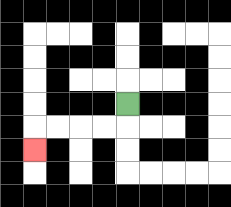{'start': '[5, 4]', 'end': '[1, 6]', 'path_directions': 'D,L,L,L,L,D', 'path_coordinates': '[[5, 4], [5, 5], [4, 5], [3, 5], [2, 5], [1, 5], [1, 6]]'}